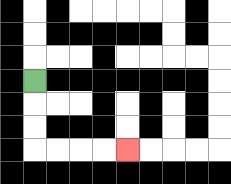{'start': '[1, 3]', 'end': '[5, 6]', 'path_directions': 'D,D,D,R,R,R,R', 'path_coordinates': '[[1, 3], [1, 4], [1, 5], [1, 6], [2, 6], [3, 6], [4, 6], [5, 6]]'}